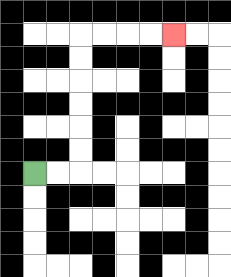{'start': '[1, 7]', 'end': '[7, 1]', 'path_directions': 'R,R,U,U,U,U,U,U,R,R,R,R', 'path_coordinates': '[[1, 7], [2, 7], [3, 7], [3, 6], [3, 5], [3, 4], [3, 3], [3, 2], [3, 1], [4, 1], [5, 1], [6, 1], [7, 1]]'}